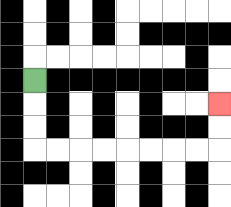{'start': '[1, 3]', 'end': '[9, 4]', 'path_directions': 'D,D,D,R,R,R,R,R,R,R,R,U,U', 'path_coordinates': '[[1, 3], [1, 4], [1, 5], [1, 6], [2, 6], [3, 6], [4, 6], [5, 6], [6, 6], [7, 6], [8, 6], [9, 6], [9, 5], [9, 4]]'}